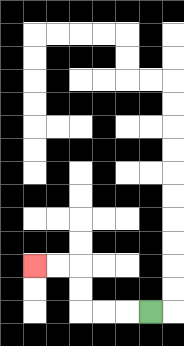{'start': '[6, 13]', 'end': '[1, 11]', 'path_directions': 'L,L,L,U,U,L,L', 'path_coordinates': '[[6, 13], [5, 13], [4, 13], [3, 13], [3, 12], [3, 11], [2, 11], [1, 11]]'}